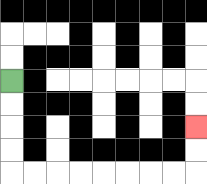{'start': '[0, 3]', 'end': '[8, 5]', 'path_directions': 'D,D,D,D,R,R,R,R,R,R,R,R,U,U', 'path_coordinates': '[[0, 3], [0, 4], [0, 5], [0, 6], [0, 7], [1, 7], [2, 7], [3, 7], [4, 7], [5, 7], [6, 7], [7, 7], [8, 7], [8, 6], [8, 5]]'}